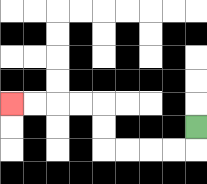{'start': '[8, 5]', 'end': '[0, 4]', 'path_directions': 'D,L,L,L,L,U,U,L,L,L,L', 'path_coordinates': '[[8, 5], [8, 6], [7, 6], [6, 6], [5, 6], [4, 6], [4, 5], [4, 4], [3, 4], [2, 4], [1, 4], [0, 4]]'}